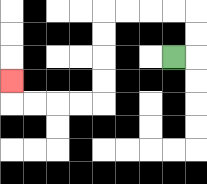{'start': '[7, 2]', 'end': '[0, 3]', 'path_directions': 'R,U,U,L,L,L,L,D,D,D,D,L,L,L,L,U', 'path_coordinates': '[[7, 2], [8, 2], [8, 1], [8, 0], [7, 0], [6, 0], [5, 0], [4, 0], [4, 1], [4, 2], [4, 3], [4, 4], [3, 4], [2, 4], [1, 4], [0, 4], [0, 3]]'}